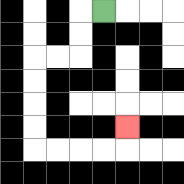{'start': '[4, 0]', 'end': '[5, 5]', 'path_directions': 'L,D,D,L,L,D,D,D,D,R,R,R,R,U', 'path_coordinates': '[[4, 0], [3, 0], [3, 1], [3, 2], [2, 2], [1, 2], [1, 3], [1, 4], [1, 5], [1, 6], [2, 6], [3, 6], [4, 6], [5, 6], [5, 5]]'}